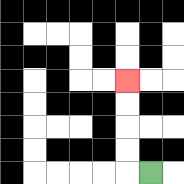{'start': '[6, 7]', 'end': '[5, 3]', 'path_directions': 'L,U,U,U,U', 'path_coordinates': '[[6, 7], [5, 7], [5, 6], [5, 5], [5, 4], [5, 3]]'}